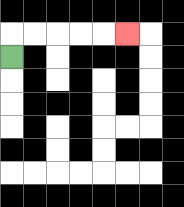{'start': '[0, 2]', 'end': '[5, 1]', 'path_directions': 'U,R,R,R,R,R', 'path_coordinates': '[[0, 2], [0, 1], [1, 1], [2, 1], [3, 1], [4, 1], [5, 1]]'}